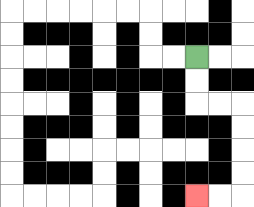{'start': '[8, 2]', 'end': '[8, 8]', 'path_directions': 'D,D,R,R,D,D,D,D,L,L', 'path_coordinates': '[[8, 2], [8, 3], [8, 4], [9, 4], [10, 4], [10, 5], [10, 6], [10, 7], [10, 8], [9, 8], [8, 8]]'}